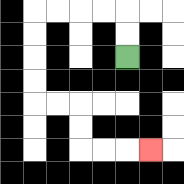{'start': '[5, 2]', 'end': '[6, 6]', 'path_directions': 'U,U,L,L,L,L,D,D,D,D,R,R,D,D,R,R,R', 'path_coordinates': '[[5, 2], [5, 1], [5, 0], [4, 0], [3, 0], [2, 0], [1, 0], [1, 1], [1, 2], [1, 3], [1, 4], [2, 4], [3, 4], [3, 5], [3, 6], [4, 6], [5, 6], [6, 6]]'}